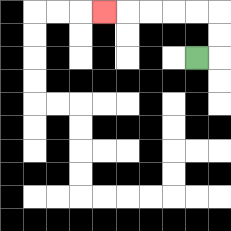{'start': '[8, 2]', 'end': '[4, 0]', 'path_directions': 'R,U,U,L,L,L,L,L', 'path_coordinates': '[[8, 2], [9, 2], [9, 1], [9, 0], [8, 0], [7, 0], [6, 0], [5, 0], [4, 0]]'}